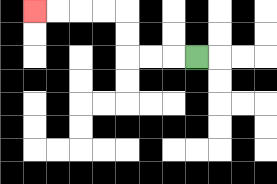{'start': '[8, 2]', 'end': '[1, 0]', 'path_directions': 'L,L,L,U,U,L,L,L,L', 'path_coordinates': '[[8, 2], [7, 2], [6, 2], [5, 2], [5, 1], [5, 0], [4, 0], [3, 0], [2, 0], [1, 0]]'}